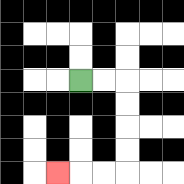{'start': '[3, 3]', 'end': '[2, 7]', 'path_directions': 'R,R,D,D,D,D,L,L,L', 'path_coordinates': '[[3, 3], [4, 3], [5, 3], [5, 4], [5, 5], [5, 6], [5, 7], [4, 7], [3, 7], [2, 7]]'}